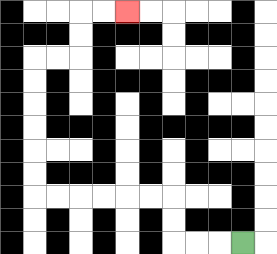{'start': '[10, 10]', 'end': '[5, 0]', 'path_directions': 'L,L,L,U,U,L,L,L,L,L,L,U,U,U,U,U,U,R,R,U,U,R,R', 'path_coordinates': '[[10, 10], [9, 10], [8, 10], [7, 10], [7, 9], [7, 8], [6, 8], [5, 8], [4, 8], [3, 8], [2, 8], [1, 8], [1, 7], [1, 6], [1, 5], [1, 4], [1, 3], [1, 2], [2, 2], [3, 2], [3, 1], [3, 0], [4, 0], [5, 0]]'}